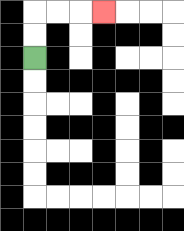{'start': '[1, 2]', 'end': '[4, 0]', 'path_directions': 'U,U,R,R,R', 'path_coordinates': '[[1, 2], [1, 1], [1, 0], [2, 0], [3, 0], [4, 0]]'}